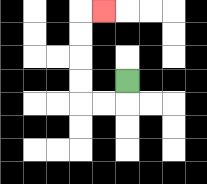{'start': '[5, 3]', 'end': '[4, 0]', 'path_directions': 'D,L,L,U,U,U,U,R', 'path_coordinates': '[[5, 3], [5, 4], [4, 4], [3, 4], [3, 3], [3, 2], [3, 1], [3, 0], [4, 0]]'}